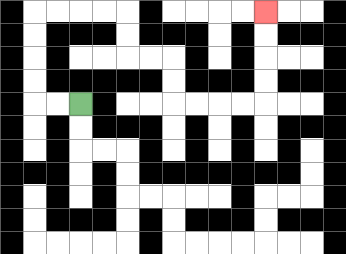{'start': '[3, 4]', 'end': '[11, 0]', 'path_directions': 'L,L,U,U,U,U,R,R,R,R,D,D,R,R,D,D,R,R,R,R,U,U,U,U', 'path_coordinates': '[[3, 4], [2, 4], [1, 4], [1, 3], [1, 2], [1, 1], [1, 0], [2, 0], [3, 0], [4, 0], [5, 0], [5, 1], [5, 2], [6, 2], [7, 2], [7, 3], [7, 4], [8, 4], [9, 4], [10, 4], [11, 4], [11, 3], [11, 2], [11, 1], [11, 0]]'}